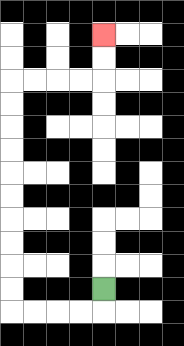{'start': '[4, 12]', 'end': '[4, 1]', 'path_directions': 'D,L,L,L,L,U,U,U,U,U,U,U,U,U,U,R,R,R,R,U,U', 'path_coordinates': '[[4, 12], [4, 13], [3, 13], [2, 13], [1, 13], [0, 13], [0, 12], [0, 11], [0, 10], [0, 9], [0, 8], [0, 7], [0, 6], [0, 5], [0, 4], [0, 3], [1, 3], [2, 3], [3, 3], [4, 3], [4, 2], [4, 1]]'}